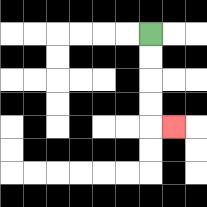{'start': '[6, 1]', 'end': '[7, 5]', 'path_directions': 'D,D,D,D,R', 'path_coordinates': '[[6, 1], [6, 2], [6, 3], [6, 4], [6, 5], [7, 5]]'}